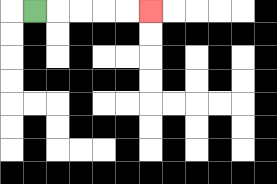{'start': '[1, 0]', 'end': '[6, 0]', 'path_directions': 'R,R,R,R,R', 'path_coordinates': '[[1, 0], [2, 0], [3, 0], [4, 0], [5, 0], [6, 0]]'}